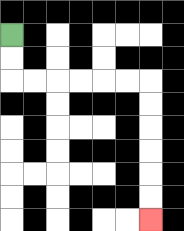{'start': '[0, 1]', 'end': '[6, 9]', 'path_directions': 'D,D,R,R,R,R,R,R,D,D,D,D,D,D', 'path_coordinates': '[[0, 1], [0, 2], [0, 3], [1, 3], [2, 3], [3, 3], [4, 3], [5, 3], [6, 3], [6, 4], [6, 5], [6, 6], [6, 7], [6, 8], [6, 9]]'}